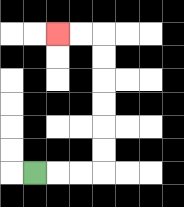{'start': '[1, 7]', 'end': '[2, 1]', 'path_directions': 'R,R,R,U,U,U,U,U,U,L,L', 'path_coordinates': '[[1, 7], [2, 7], [3, 7], [4, 7], [4, 6], [4, 5], [4, 4], [4, 3], [4, 2], [4, 1], [3, 1], [2, 1]]'}